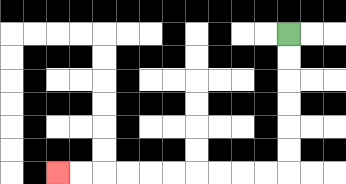{'start': '[12, 1]', 'end': '[2, 7]', 'path_directions': 'D,D,D,D,D,D,L,L,L,L,L,L,L,L,L,L', 'path_coordinates': '[[12, 1], [12, 2], [12, 3], [12, 4], [12, 5], [12, 6], [12, 7], [11, 7], [10, 7], [9, 7], [8, 7], [7, 7], [6, 7], [5, 7], [4, 7], [3, 7], [2, 7]]'}